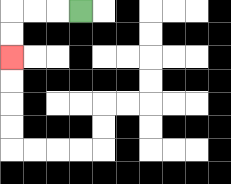{'start': '[3, 0]', 'end': '[0, 2]', 'path_directions': 'L,L,L,D,D', 'path_coordinates': '[[3, 0], [2, 0], [1, 0], [0, 0], [0, 1], [0, 2]]'}